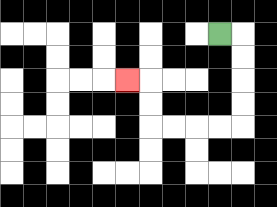{'start': '[9, 1]', 'end': '[5, 3]', 'path_directions': 'R,D,D,D,D,L,L,L,L,U,U,L', 'path_coordinates': '[[9, 1], [10, 1], [10, 2], [10, 3], [10, 4], [10, 5], [9, 5], [8, 5], [7, 5], [6, 5], [6, 4], [6, 3], [5, 3]]'}